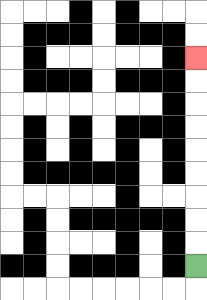{'start': '[8, 11]', 'end': '[8, 2]', 'path_directions': 'U,U,U,U,U,U,U,U,U', 'path_coordinates': '[[8, 11], [8, 10], [8, 9], [8, 8], [8, 7], [8, 6], [8, 5], [8, 4], [8, 3], [8, 2]]'}